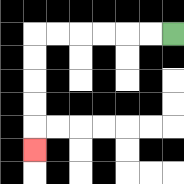{'start': '[7, 1]', 'end': '[1, 6]', 'path_directions': 'L,L,L,L,L,L,D,D,D,D,D', 'path_coordinates': '[[7, 1], [6, 1], [5, 1], [4, 1], [3, 1], [2, 1], [1, 1], [1, 2], [1, 3], [1, 4], [1, 5], [1, 6]]'}